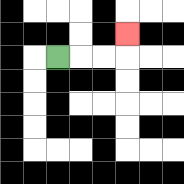{'start': '[2, 2]', 'end': '[5, 1]', 'path_directions': 'R,R,R,U', 'path_coordinates': '[[2, 2], [3, 2], [4, 2], [5, 2], [5, 1]]'}